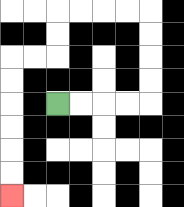{'start': '[2, 4]', 'end': '[0, 8]', 'path_directions': 'R,R,R,R,U,U,U,U,L,L,L,L,D,D,L,L,D,D,D,D,D,D', 'path_coordinates': '[[2, 4], [3, 4], [4, 4], [5, 4], [6, 4], [6, 3], [6, 2], [6, 1], [6, 0], [5, 0], [4, 0], [3, 0], [2, 0], [2, 1], [2, 2], [1, 2], [0, 2], [0, 3], [0, 4], [0, 5], [0, 6], [0, 7], [0, 8]]'}